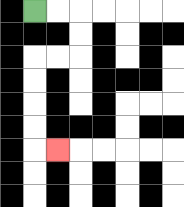{'start': '[1, 0]', 'end': '[2, 6]', 'path_directions': 'R,R,D,D,L,L,D,D,D,D,R', 'path_coordinates': '[[1, 0], [2, 0], [3, 0], [3, 1], [3, 2], [2, 2], [1, 2], [1, 3], [1, 4], [1, 5], [1, 6], [2, 6]]'}